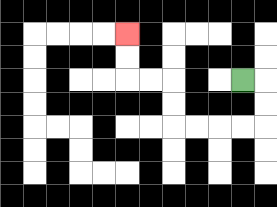{'start': '[10, 3]', 'end': '[5, 1]', 'path_directions': 'R,D,D,L,L,L,L,U,U,L,L,U,U', 'path_coordinates': '[[10, 3], [11, 3], [11, 4], [11, 5], [10, 5], [9, 5], [8, 5], [7, 5], [7, 4], [7, 3], [6, 3], [5, 3], [5, 2], [5, 1]]'}